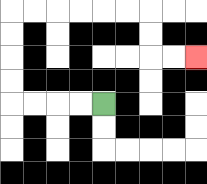{'start': '[4, 4]', 'end': '[8, 2]', 'path_directions': 'L,L,L,L,U,U,U,U,R,R,R,R,R,R,D,D,R,R', 'path_coordinates': '[[4, 4], [3, 4], [2, 4], [1, 4], [0, 4], [0, 3], [0, 2], [0, 1], [0, 0], [1, 0], [2, 0], [3, 0], [4, 0], [5, 0], [6, 0], [6, 1], [6, 2], [7, 2], [8, 2]]'}